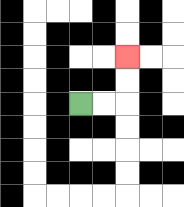{'start': '[3, 4]', 'end': '[5, 2]', 'path_directions': 'R,R,U,U', 'path_coordinates': '[[3, 4], [4, 4], [5, 4], [5, 3], [5, 2]]'}